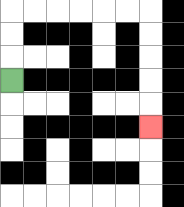{'start': '[0, 3]', 'end': '[6, 5]', 'path_directions': 'U,U,U,R,R,R,R,R,R,D,D,D,D,D', 'path_coordinates': '[[0, 3], [0, 2], [0, 1], [0, 0], [1, 0], [2, 0], [3, 0], [4, 0], [5, 0], [6, 0], [6, 1], [6, 2], [6, 3], [6, 4], [6, 5]]'}